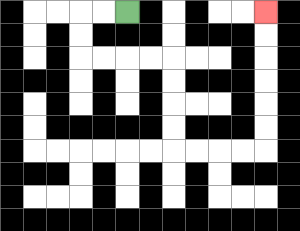{'start': '[5, 0]', 'end': '[11, 0]', 'path_directions': 'L,L,D,D,R,R,R,R,D,D,D,D,R,R,R,R,U,U,U,U,U,U', 'path_coordinates': '[[5, 0], [4, 0], [3, 0], [3, 1], [3, 2], [4, 2], [5, 2], [6, 2], [7, 2], [7, 3], [7, 4], [7, 5], [7, 6], [8, 6], [9, 6], [10, 6], [11, 6], [11, 5], [11, 4], [11, 3], [11, 2], [11, 1], [11, 0]]'}